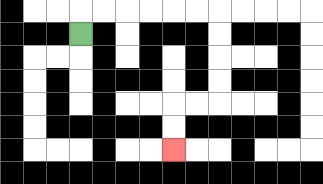{'start': '[3, 1]', 'end': '[7, 6]', 'path_directions': 'U,R,R,R,R,R,R,D,D,D,D,L,L,D,D', 'path_coordinates': '[[3, 1], [3, 0], [4, 0], [5, 0], [6, 0], [7, 0], [8, 0], [9, 0], [9, 1], [9, 2], [9, 3], [9, 4], [8, 4], [7, 4], [7, 5], [7, 6]]'}